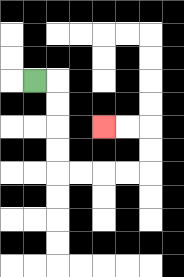{'start': '[1, 3]', 'end': '[4, 5]', 'path_directions': 'R,D,D,D,D,R,R,R,R,U,U,L,L', 'path_coordinates': '[[1, 3], [2, 3], [2, 4], [2, 5], [2, 6], [2, 7], [3, 7], [4, 7], [5, 7], [6, 7], [6, 6], [6, 5], [5, 5], [4, 5]]'}